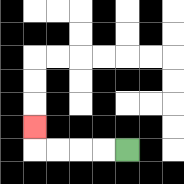{'start': '[5, 6]', 'end': '[1, 5]', 'path_directions': 'L,L,L,L,U', 'path_coordinates': '[[5, 6], [4, 6], [3, 6], [2, 6], [1, 6], [1, 5]]'}